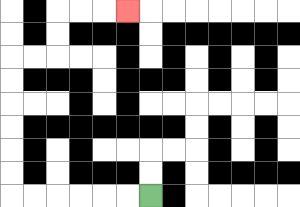{'start': '[6, 8]', 'end': '[5, 0]', 'path_directions': 'L,L,L,L,L,L,U,U,U,U,U,U,R,R,U,U,R,R,R', 'path_coordinates': '[[6, 8], [5, 8], [4, 8], [3, 8], [2, 8], [1, 8], [0, 8], [0, 7], [0, 6], [0, 5], [0, 4], [0, 3], [0, 2], [1, 2], [2, 2], [2, 1], [2, 0], [3, 0], [4, 0], [5, 0]]'}